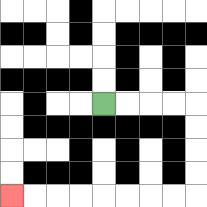{'start': '[4, 4]', 'end': '[0, 8]', 'path_directions': 'R,R,R,R,D,D,D,D,L,L,L,L,L,L,L,L', 'path_coordinates': '[[4, 4], [5, 4], [6, 4], [7, 4], [8, 4], [8, 5], [8, 6], [8, 7], [8, 8], [7, 8], [6, 8], [5, 8], [4, 8], [3, 8], [2, 8], [1, 8], [0, 8]]'}